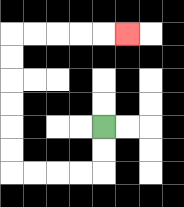{'start': '[4, 5]', 'end': '[5, 1]', 'path_directions': 'D,D,L,L,L,L,U,U,U,U,U,U,R,R,R,R,R', 'path_coordinates': '[[4, 5], [4, 6], [4, 7], [3, 7], [2, 7], [1, 7], [0, 7], [0, 6], [0, 5], [0, 4], [0, 3], [0, 2], [0, 1], [1, 1], [2, 1], [3, 1], [4, 1], [5, 1]]'}